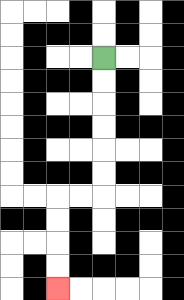{'start': '[4, 2]', 'end': '[2, 12]', 'path_directions': 'D,D,D,D,D,D,L,L,D,D,D,D', 'path_coordinates': '[[4, 2], [4, 3], [4, 4], [4, 5], [4, 6], [4, 7], [4, 8], [3, 8], [2, 8], [2, 9], [2, 10], [2, 11], [2, 12]]'}